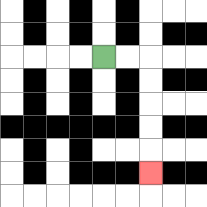{'start': '[4, 2]', 'end': '[6, 7]', 'path_directions': 'R,R,D,D,D,D,D', 'path_coordinates': '[[4, 2], [5, 2], [6, 2], [6, 3], [6, 4], [6, 5], [6, 6], [6, 7]]'}